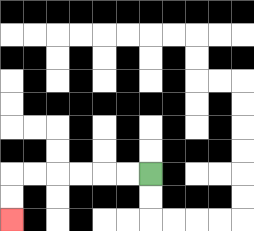{'start': '[6, 7]', 'end': '[0, 9]', 'path_directions': 'L,L,L,L,L,L,D,D', 'path_coordinates': '[[6, 7], [5, 7], [4, 7], [3, 7], [2, 7], [1, 7], [0, 7], [0, 8], [0, 9]]'}